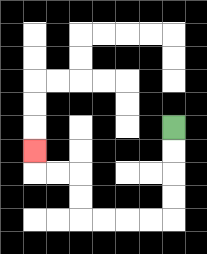{'start': '[7, 5]', 'end': '[1, 6]', 'path_directions': 'D,D,D,D,L,L,L,L,U,U,L,L,U', 'path_coordinates': '[[7, 5], [7, 6], [7, 7], [7, 8], [7, 9], [6, 9], [5, 9], [4, 9], [3, 9], [3, 8], [3, 7], [2, 7], [1, 7], [1, 6]]'}